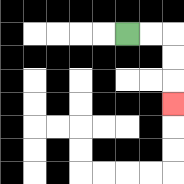{'start': '[5, 1]', 'end': '[7, 4]', 'path_directions': 'R,R,D,D,D', 'path_coordinates': '[[5, 1], [6, 1], [7, 1], [7, 2], [7, 3], [7, 4]]'}